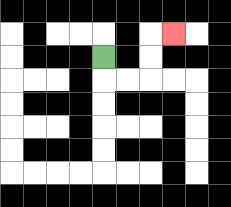{'start': '[4, 2]', 'end': '[7, 1]', 'path_directions': 'D,R,R,U,U,R', 'path_coordinates': '[[4, 2], [4, 3], [5, 3], [6, 3], [6, 2], [6, 1], [7, 1]]'}